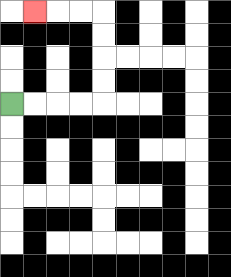{'start': '[0, 4]', 'end': '[1, 0]', 'path_directions': 'R,R,R,R,U,U,U,U,L,L,L', 'path_coordinates': '[[0, 4], [1, 4], [2, 4], [3, 4], [4, 4], [4, 3], [4, 2], [4, 1], [4, 0], [3, 0], [2, 0], [1, 0]]'}